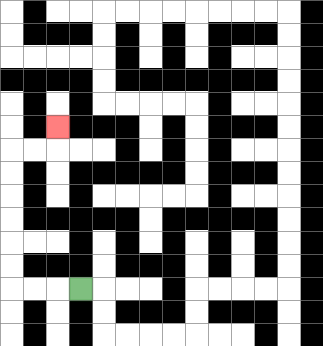{'start': '[3, 12]', 'end': '[2, 5]', 'path_directions': 'L,L,L,U,U,U,U,U,U,R,R,U', 'path_coordinates': '[[3, 12], [2, 12], [1, 12], [0, 12], [0, 11], [0, 10], [0, 9], [0, 8], [0, 7], [0, 6], [1, 6], [2, 6], [2, 5]]'}